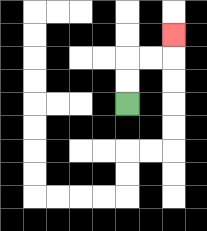{'start': '[5, 4]', 'end': '[7, 1]', 'path_directions': 'U,U,R,R,U', 'path_coordinates': '[[5, 4], [5, 3], [5, 2], [6, 2], [7, 2], [7, 1]]'}